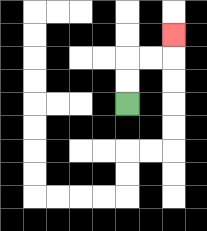{'start': '[5, 4]', 'end': '[7, 1]', 'path_directions': 'U,U,R,R,U', 'path_coordinates': '[[5, 4], [5, 3], [5, 2], [6, 2], [7, 2], [7, 1]]'}